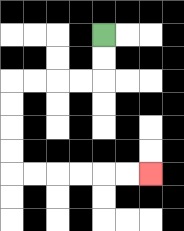{'start': '[4, 1]', 'end': '[6, 7]', 'path_directions': 'D,D,L,L,L,L,D,D,D,D,R,R,R,R,R,R', 'path_coordinates': '[[4, 1], [4, 2], [4, 3], [3, 3], [2, 3], [1, 3], [0, 3], [0, 4], [0, 5], [0, 6], [0, 7], [1, 7], [2, 7], [3, 7], [4, 7], [5, 7], [6, 7]]'}